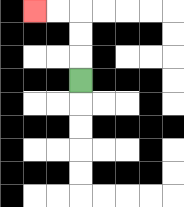{'start': '[3, 3]', 'end': '[1, 0]', 'path_directions': 'U,U,U,L,L', 'path_coordinates': '[[3, 3], [3, 2], [3, 1], [3, 0], [2, 0], [1, 0]]'}